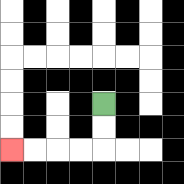{'start': '[4, 4]', 'end': '[0, 6]', 'path_directions': 'D,D,L,L,L,L', 'path_coordinates': '[[4, 4], [4, 5], [4, 6], [3, 6], [2, 6], [1, 6], [0, 6]]'}